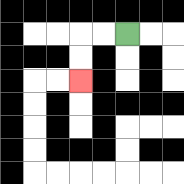{'start': '[5, 1]', 'end': '[3, 3]', 'path_directions': 'L,L,D,D', 'path_coordinates': '[[5, 1], [4, 1], [3, 1], [3, 2], [3, 3]]'}